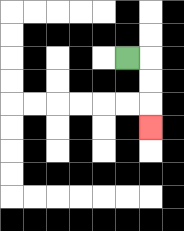{'start': '[5, 2]', 'end': '[6, 5]', 'path_directions': 'R,D,D,D', 'path_coordinates': '[[5, 2], [6, 2], [6, 3], [6, 4], [6, 5]]'}